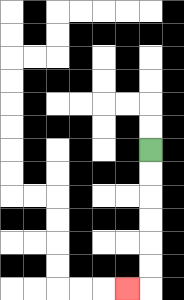{'start': '[6, 6]', 'end': '[5, 12]', 'path_directions': 'D,D,D,D,D,D,L', 'path_coordinates': '[[6, 6], [6, 7], [6, 8], [6, 9], [6, 10], [6, 11], [6, 12], [5, 12]]'}